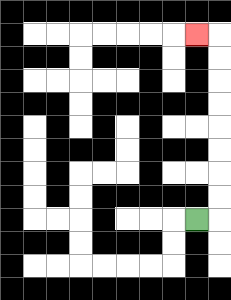{'start': '[8, 9]', 'end': '[8, 1]', 'path_directions': 'R,U,U,U,U,U,U,U,U,L', 'path_coordinates': '[[8, 9], [9, 9], [9, 8], [9, 7], [9, 6], [9, 5], [9, 4], [9, 3], [9, 2], [9, 1], [8, 1]]'}